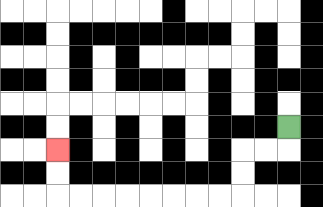{'start': '[12, 5]', 'end': '[2, 6]', 'path_directions': 'D,L,L,D,D,L,L,L,L,L,L,L,L,U,U', 'path_coordinates': '[[12, 5], [12, 6], [11, 6], [10, 6], [10, 7], [10, 8], [9, 8], [8, 8], [7, 8], [6, 8], [5, 8], [4, 8], [3, 8], [2, 8], [2, 7], [2, 6]]'}